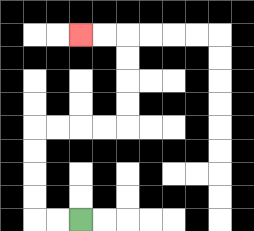{'start': '[3, 9]', 'end': '[3, 1]', 'path_directions': 'L,L,U,U,U,U,R,R,R,R,U,U,U,U,L,L', 'path_coordinates': '[[3, 9], [2, 9], [1, 9], [1, 8], [1, 7], [1, 6], [1, 5], [2, 5], [3, 5], [4, 5], [5, 5], [5, 4], [5, 3], [5, 2], [5, 1], [4, 1], [3, 1]]'}